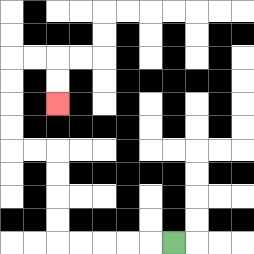{'start': '[7, 10]', 'end': '[2, 4]', 'path_directions': 'L,L,L,L,L,U,U,U,U,L,L,U,U,U,U,R,R,D,D', 'path_coordinates': '[[7, 10], [6, 10], [5, 10], [4, 10], [3, 10], [2, 10], [2, 9], [2, 8], [2, 7], [2, 6], [1, 6], [0, 6], [0, 5], [0, 4], [0, 3], [0, 2], [1, 2], [2, 2], [2, 3], [2, 4]]'}